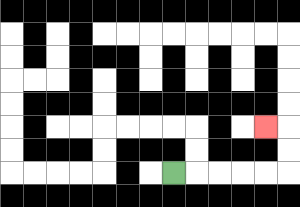{'start': '[7, 7]', 'end': '[11, 5]', 'path_directions': 'R,R,R,R,R,U,U,L', 'path_coordinates': '[[7, 7], [8, 7], [9, 7], [10, 7], [11, 7], [12, 7], [12, 6], [12, 5], [11, 5]]'}